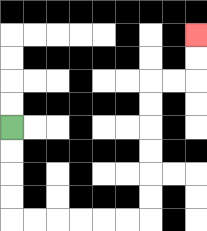{'start': '[0, 5]', 'end': '[8, 1]', 'path_directions': 'D,D,D,D,R,R,R,R,R,R,U,U,U,U,U,U,R,R,U,U', 'path_coordinates': '[[0, 5], [0, 6], [0, 7], [0, 8], [0, 9], [1, 9], [2, 9], [3, 9], [4, 9], [5, 9], [6, 9], [6, 8], [6, 7], [6, 6], [6, 5], [6, 4], [6, 3], [7, 3], [8, 3], [8, 2], [8, 1]]'}